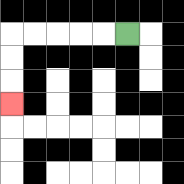{'start': '[5, 1]', 'end': '[0, 4]', 'path_directions': 'L,L,L,L,L,D,D,D', 'path_coordinates': '[[5, 1], [4, 1], [3, 1], [2, 1], [1, 1], [0, 1], [0, 2], [0, 3], [0, 4]]'}